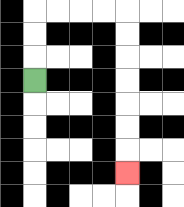{'start': '[1, 3]', 'end': '[5, 7]', 'path_directions': 'U,U,U,R,R,R,R,D,D,D,D,D,D,D', 'path_coordinates': '[[1, 3], [1, 2], [1, 1], [1, 0], [2, 0], [3, 0], [4, 0], [5, 0], [5, 1], [5, 2], [5, 3], [5, 4], [5, 5], [5, 6], [5, 7]]'}